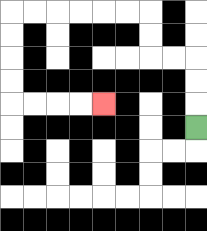{'start': '[8, 5]', 'end': '[4, 4]', 'path_directions': 'U,U,U,L,L,U,U,L,L,L,L,L,L,D,D,D,D,R,R,R,R', 'path_coordinates': '[[8, 5], [8, 4], [8, 3], [8, 2], [7, 2], [6, 2], [6, 1], [6, 0], [5, 0], [4, 0], [3, 0], [2, 0], [1, 0], [0, 0], [0, 1], [0, 2], [0, 3], [0, 4], [1, 4], [2, 4], [3, 4], [4, 4]]'}